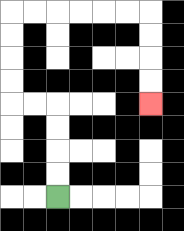{'start': '[2, 8]', 'end': '[6, 4]', 'path_directions': 'U,U,U,U,L,L,U,U,U,U,R,R,R,R,R,R,D,D,D,D', 'path_coordinates': '[[2, 8], [2, 7], [2, 6], [2, 5], [2, 4], [1, 4], [0, 4], [0, 3], [0, 2], [0, 1], [0, 0], [1, 0], [2, 0], [3, 0], [4, 0], [5, 0], [6, 0], [6, 1], [6, 2], [6, 3], [6, 4]]'}